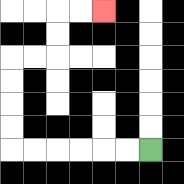{'start': '[6, 6]', 'end': '[4, 0]', 'path_directions': 'L,L,L,L,L,L,U,U,U,U,R,R,U,U,R,R', 'path_coordinates': '[[6, 6], [5, 6], [4, 6], [3, 6], [2, 6], [1, 6], [0, 6], [0, 5], [0, 4], [0, 3], [0, 2], [1, 2], [2, 2], [2, 1], [2, 0], [3, 0], [4, 0]]'}